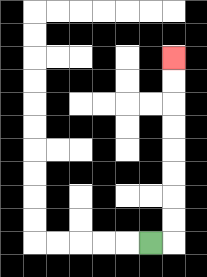{'start': '[6, 10]', 'end': '[7, 2]', 'path_directions': 'R,U,U,U,U,U,U,U,U', 'path_coordinates': '[[6, 10], [7, 10], [7, 9], [7, 8], [7, 7], [7, 6], [7, 5], [7, 4], [7, 3], [7, 2]]'}